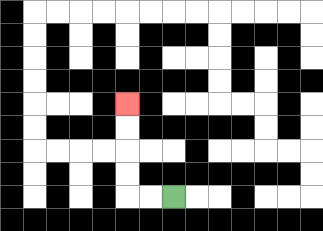{'start': '[7, 8]', 'end': '[5, 4]', 'path_directions': 'L,L,U,U,U,U', 'path_coordinates': '[[7, 8], [6, 8], [5, 8], [5, 7], [5, 6], [5, 5], [5, 4]]'}